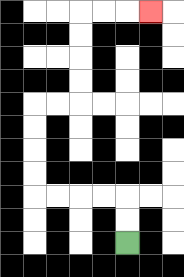{'start': '[5, 10]', 'end': '[6, 0]', 'path_directions': 'U,U,L,L,L,L,U,U,U,U,R,R,U,U,U,U,R,R,R', 'path_coordinates': '[[5, 10], [5, 9], [5, 8], [4, 8], [3, 8], [2, 8], [1, 8], [1, 7], [1, 6], [1, 5], [1, 4], [2, 4], [3, 4], [3, 3], [3, 2], [3, 1], [3, 0], [4, 0], [5, 0], [6, 0]]'}